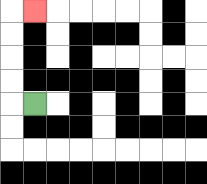{'start': '[1, 4]', 'end': '[1, 0]', 'path_directions': 'L,U,U,U,U,R', 'path_coordinates': '[[1, 4], [0, 4], [0, 3], [0, 2], [0, 1], [0, 0], [1, 0]]'}